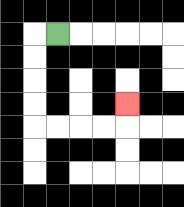{'start': '[2, 1]', 'end': '[5, 4]', 'path_directions': 'L,D,D,D,D,R,R,R,R,U', 'path_coordinates': '[[2, 1], [1, 1], [1, 2], [1, 3], [1, 4], [1, 5], [2, 5], [3, 5], [4, 5], [5, 5], [5, 4]]'}